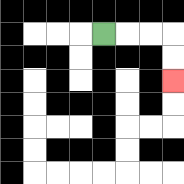{'start': '[4, 1]', 'end': '[7, 3]', 'path_directions': 'R,R,R,D,D', 'path_coordinates': '[[4, 1], [5, 1], [6, 1], [7, 1], [7, 2], [7, 3]]'}